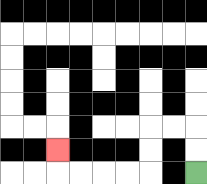{'start': '[8, 7]', 'end': '[2, 6]', 'path_directions': 'U,U,L,L,D,D,L,L,L,L,U', 'path_coordinates': '[[8, 7], [8, 6], [8, 5], [7, 5], [6, 5], [6, 6], [6, 7], [5, 7], [4, 7], [3, 7], [2, 7], [2, 6]]'}